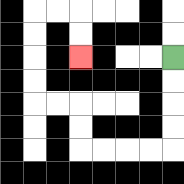{'start': '[7, 2]', 'end': '[3, 2]', 'path_directions': 'D,D,D,D,L,L,L,L,U,U,L,L,U,U,U,U,R,R,D,D', 'path_coordinates': '[[7, 2], [7, 3], [7, 4], [7, 5], [7, 6], [6, 6], [5, 6], [4, 6], [3, 6], [3, 5], [3, 4], [2, 4], [1, 4], [1, 3], [1, 2], [1, 1], [1, 0], [2, 0], [3, 0], [3, 1], [3, 2]]'}